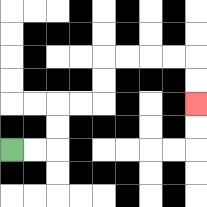{'start': '[0, 6]', 'end': '[8, 4]', 'path_directions': 'R,R,U,U,R,R,U,U,R,R,R,R,D,D', 'path_coordinates': '[[0, 6], [1, 6], [2, 6], [2, 5], [2, 4], [3, 4], [4, 4], [4, 3], [4, 2], [5, 2], [6, 2], [7, 2], [8, 2], [8, 3], [8, 4]]'}